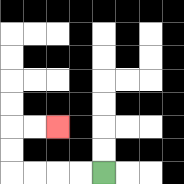{'start': '[4, 7]', 'end': '[2, 5]', 'path_directions': 'L,L,L,L,U,U,R,R', 'path_coordinates': '[[4, 7], [3, 7], [2, 7], [1, 7], [0, 7], [0, 6], [0, 5], [1, 5], [2, 5]]'}